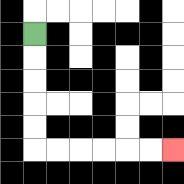{'start': '[1, 1]', 'end': '[7, 6]', 'path_directions': 'D,D,D,D,D,R,R,R,R,R,R', 'path_coordinates': '[[1, 1], [1, 2], [1, 3], [1, 4], [1, 5], [1, 6], [2, 6], [3, 6], [4, 6], [5, 6], [6, 6], [7, 6]]'}